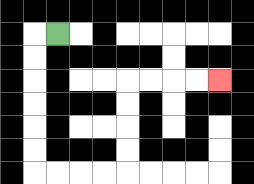{'start': '[2, 1]', 'end': '[9, 3]', 'path_directions': 'L,D,D,D,D,D,D,R,R,R,R,U,U,U,U,R,R,R,R', 'path_coordinates': '[[2, 1], [1, 1], [1, 2], [1, 3], [1, 4], [1, 5], [1, 6], [1, 7], [2, 7], [3, 7], [4, 7], [5, 7], [5, 6], [5, 5], [5, 4], [5, 3], [6, 3], [7, 3], [8, 3], [9, 3]]'}